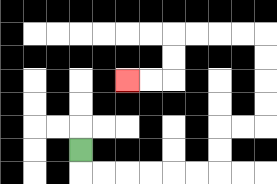{'start': '[3, 6]', 'end': '[5, 3]', 'path_directions': 'D,R,R,R,R,R,R,U,U,R,R,U,U,U,U,L,L,L,L,D,D,L,L', 'path_coordinates': '[[3, 6], [3, 7], [4, 7], [5, 7], [6, 7], [7, 7], [8, 7], [9, 7], [9, 6], [9, 5], [10, 5], [11, 5], [11, 4], [11, 3], [11, 2], [11, 1], [10, 1], [9, 1], [8, 1], [7, 1], [7, 2], [7, 3], [6, 3], [5, 3]]'}